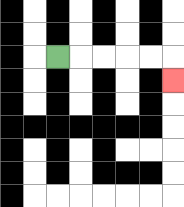{'start': '[2, 2]', 'end': '[7, 3]', 'path_directions': 'R,R,R,R,R,D', 'path_coordinates': '[[2, 2], [3, 2], [4, 2], [5, 2], [6, 2], [7, 2], [7, 3]]'}